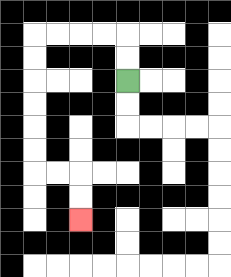{'start': '[5, 3]', 'end': '[3, 9]', 'path_directions': 'U,U,L,L,L,L,D,D,D,D,D,D,R,R,D,D', 'path_coordinates': '[[5, 3], [5, 2], [5, 1], [4, 1], [3, 1], [2, 1], [1, 1], [1, 2], [1, 3], [1, 4], [1, 5], [1, 6], [1, 7], [2, 7], [3, 7], [3, 8], [3, 9]]'}